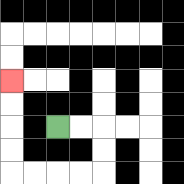{'start': '[2, 5]', 'end': '[0, 3]', 'path_directions': 'R,R,D,D,L,L,L,L,U,U,U,U', 'path_coordinates': '[[2, 5], [3, 5], [4, 5], [4, 6], [4, 7], [3, 7], [2, 7], [1, 7], [0, 7], [0, 6], [0, 5], [0, 4], [0, 3]]'}